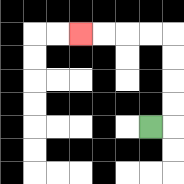{'start': '[6, 5]', 'end': '[3, 1]', 'path_directions': 'R,U,U,U,U,L,L,L,L', 'path_coordinates': '[[6, 5], [7, 5], [7, 4], [7, 3], [7, 2], [7, 1], [6, 1], [5, 1], [4, 1], [3, 1]]'}